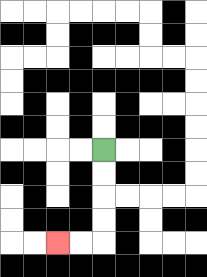{'start': '[4, 6]', 'end': '[2, 10]', 'path_directions': 'D,D,D,D,L,L', 'path_coordinates': '[[4, 6], [4, 7], [4, 8], [4, 9], [4, 10], [3, 10], [2, 10]]'}